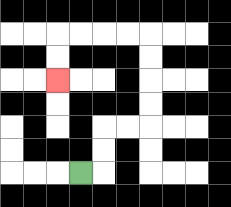{'start': '[3, 7]', 'end': '[2, 3]', 'path_directions': 'R,U,U,R,R,U,U,U,U,L,L,L,L,D,D', 'path_coordinates': '[[3, 7], [4, 7], [4, 6], [4, 5], [5, 5], [6, 5], [6, 4], [6, 3], [6, 2], [6, 1], [5, 1], [4, 1], [3, 1], [2, 1], [2, 2], [2, 3]]'}